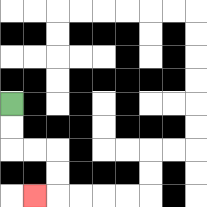{'start': '[0, 4]', 'end': '[1, 8]', 'path_directions': 'D,D,R,R,D,D,L', 'path_coordinates': '[[0, 4], [0, 5], [0, 6], [1, 6], [2, 6], [2, 7], [2, 8], [1, 8]]'}